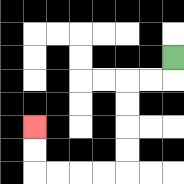{'start': '[7, 2]', 'end': '[1, 5]', 'path_directions': 'D,L,L,D,D,D,D,L,L,L,L,U,U', 'path_coordinates': '[[7, 2], [7, 3], [6, 3], [5, 3], [5, 4], [5, 5], [5, 6], [5, 7], [4, 7], [3, 7], [2, 7], [1, 7], [1, 6], [1, 5]]'}